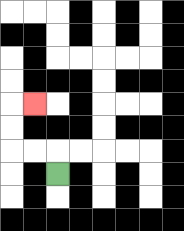{'start': '[2, 7]', 'end': '[1, 4]', 'path_directions': 'U,L,L,U,U,R', 'path_coordinates': '[[2, 7], [2, 6], [1, 6], [0, 6], [0, 5], [0, 4], [1, 4]]'}